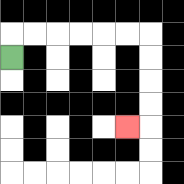{'start': '[0, 2]', 'end': '[5, 5]', 'path_directions': 'U,R,R,R,R,R,R,D,D,D,D,L', 'path_coordinates': '[[0, 2], [0, 1], [1, 1], [2, 1], [3, 1], [4, 1], [5, 1], [6, 1], [6, 2], [6, 3], [6, 4], [6, 5], [5, 5]]'}